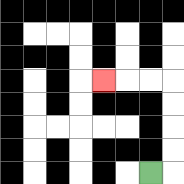{'start': '[6, 7]', 'end': '[4, 3]', 'path_directions': 'R,U,U,U,U,L,L,L', 'path_coordinates': '[[6, 7], [7, 7], [7, 6], [7, 5], [7, 4], [7, 3], [6, 3], [5, 3], [4, 3]]'}